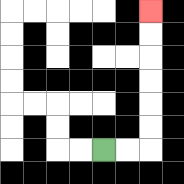{'start': '[4, 6]', 'end': '[6, 0]', 'path_directions': 'R,R,U,U,U,U,U,U', 'path_coordinates': '[[4, 6], [5, 6], [6, 6], [6, 5], [6, 4], [6, 3], [6, 2], [6, 1], [6, 0]]'}